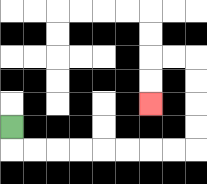{'start': '[0, 5]', 'end': '[6, 4]', 'path_directions': 'D,R,R,R,R,R,R,R,R,U,U,U,U,L,L,D,D', 'path_coordinates': '[[0, 5], [0, 6], [1, 6], [2, 6], [3, 6], [4, 6], [5, 6], [6, 6], [7, 6], [8, 6], [8, 5], [8, 4], [8, 3], [8, 2], [7, 2], [6, 2], [6, 3], [6, 4]]'}